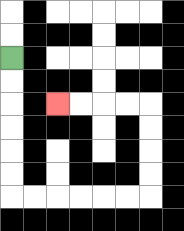{'start': '[0, 2]', 'end': '[2, 4]', 'path_directions': 'D,D,D,D,D,D,R,R,R,R,R,R,U,U,U,U,L,L,L,L', 'path_coordinates': '[[0, 2], [0, 3], [0, 4], [0, 5], [0, 6], [0, 7], [0, 8], [1, 8], [2, 8], [3, 8], [4, 8], [5, 8], [6, 8], [6, 7], [6, 6], [6, 5], [6, 4], [5, 4], [4, 4], [3, 4], [2, 4]]'}